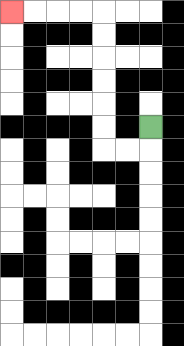{'start': '[6, 5]', 'end': '[0, 0]', 'path_directions': 'D,L,L,U,U,U,U,U,U,L,L,L,L', 'path_coordinates': '[[6, 5], [6, 6], [5, 6], [4, 6], [4, 5], [4, 4], [4, 3], [4, 2], [4, 1], [4, 0], [3, 0], [2, 0], [1, 0], [0, 0]]'}